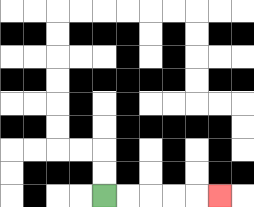{'start': '[4, 8]', 'end': '[9, 8]', 'path_directions': 'R,R,R,R,R', 'path_coordinates': '[[4, 8], [5, 8], [6, 8], [7, 8], [8, 8], [9, 8]]'}